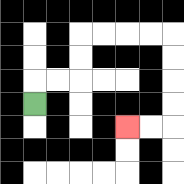{'start': '[1, 4]', 'end': '[5, 5]', 'path_directions': 'U,R,R,U,U,R,R,R,R,D,D,D,D,L,L', 'path_coordinates': '[[1, 4], [1, 3], [2, 3], [3, 3], [3, 2], [3, 1], [4, 1], [5, 1], [6, 1], [7, 1], [7, 2], [7, 3], [7, 4], [7, 5], [6, 5], [5, 5]]'}